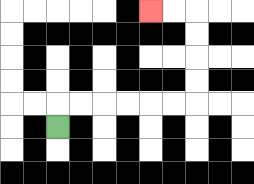{'start': '[2, 5]', 'end': '[6, 0]', 'path_directions': 'U,R,R,R,R,R,R,U,U,U,U,L,L', 'path_coordinates': '[[2, 5], [2, 4], [3, 4], [4, 4], [5, 4], [6, 4], [7, 4], [8, 4], [8, 3], [8, 2], [8, 1], [8, 0], [7, 0], [6, 0]]'}